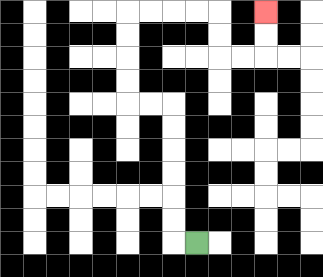{'start': '[8, 10]', 'end': '[11, 0]', 'path_directions': 'L,U,U,U,U,U,U,L,L,U,U,U,U,R,R,R,R,D,D,R,R,U,U', 'path_coordinates': '[[8, 10], [7, 10], [7, 9], [7, 8], [7, 7], [7, 6], [7, 5], [7, 4], [6, 4], [5, 4], [5, 3], [5, 2], [5, 1], [5, 0], [6, 0], [7, 0], [8, 0], [9, 0], [9, 1], [9, 2], [10, 2], [11, 2], [11, 1], [11, 0]]'}